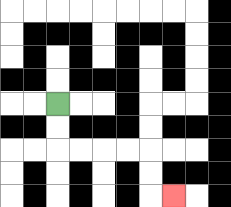{'start': '[2, 4]', 'end': '[7, 8]', 'path_directions': 'D,D,R,R,R,R,D,D,R', 'path_coordinates': '[[2, 4], [2, 5], [2, 6], [3, 6], [4, 6], [5, 6], [6, 6], [6, 7], [6, 8], [7, 8]]'}